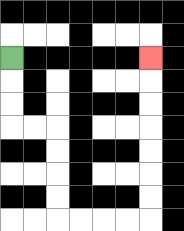{'start': '[0, 2]', 'end': '[6, 2]', 'path_directions': 'D,D,D,R,R,D,D,D,D,R,R,R,R,U,U,U,U,U,U,U', 'path_coordinates': '[[0, 2], [0, 3], [0, 4], [0, 5], [1, 5], [2, 5], [2, 6], [2, 7], [2, 8], [2, 9], [3, 9], [4, 9], [5, 9], [6, 9], [6, 8], [6, 7], [6, 6], [6, 5], [6, 4], [6, 3], [6, 2]]'}